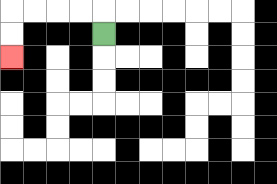{'start': '[4, 1]', 'end': '[0, 2]', 'path_directions': 'U,L,L,L,L,D,D', 'path_coordinates': '[[4, 1], [4, 0], [3, 0], [2, 0], [1, 0], [0, 0], [0, 1], [0, 2]]'}